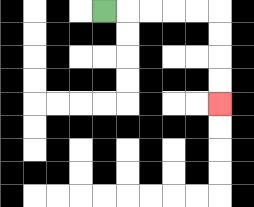{'start': '[4, 0]', 'end': '[9, 4]', 'path_directions': 'R,R,R,R,R,D,D,D,D', 'path_coordinates': '[[4, 0], [5, 0], [6, 0], [7, 0], [8, 0], [9, 0], [9, 1], [9, 2], [9, 3], [9, 4]]'}